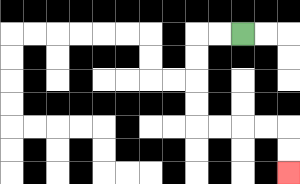{'start': '[10, 1]', 'end': '[12, 7]', 'path_directions': 'L,L,D,D,D,D,R,R,R,R,D,D', 'path_coordinates': '[[10, 1], [9, 1], [8, 1], [8, 2], [8, 3], [8, 4], [8, 5], [9, 5], [10, 5], [11, 5], [12, 5], [12, 6], [12, 7]]'}